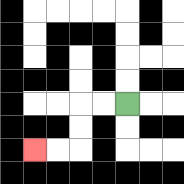{'start': '[5, 4]', 'end': '[1, 6]', 'path_directions': 'L,L,D,D,L,L', 'path_coordinates': '[[5, 4], [4, 4], [3, 4], [3, 5], [3, 6], [2, 6], [1, 6]]'}